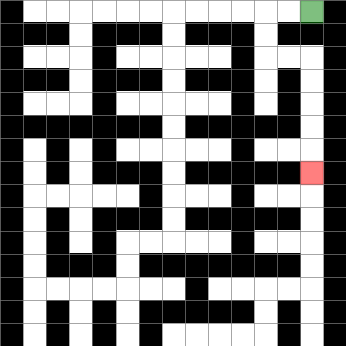{'start': '[13, 0]', 'end': '[13, 7]', 'path_directions': 'L,L,D,D,R,R,D,D,D,D,D', 'path_coordinates': '[[13, 0], [12, 0], [11, 0], [11, 1], [11, 2], [12, 2], [13, 2], [13, 3], [13, 4], [13, 5], [13, 6], [13, 7]]'}